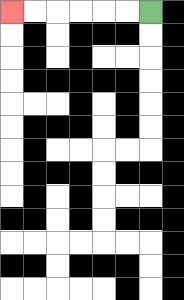{'start': '[6, 0]', 'end': '[0, 0]', 'path_directions': 'L,L,L,L,L,L', 'path_coordinates': '[[6, 0], [5, 0], [4, 0], [3, 0], [2, 0], [1, 0], [0, 0]]'}